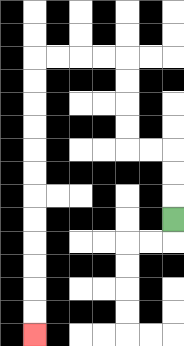{'start': '[7, 9]', 'end': '[1, 14]', 'path_directions': 'U,U,U,L,L,U,U,U,U,L,L,L,L,D,D,D,D,D,D,D,D,D,D,D,D', 'path_coordinates': '[[7, 9], [7, 8], [7, 7], [7, 6], [6, 6], [5, 6], [5, 5], [5, 4], [5, 3], [5, 2], [4, 2], [3, 2], [2, 2], [1, 2], [1, 3], [1, 4], [1, 5], [1, 6], [1, 7], [1, 8], [1, 9], [1, 10], [1, 11], [1, 12], [1, 13], [1, 14]]'}